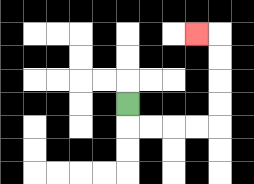{'start': '[5, 4]', 'end': '[8, 1]', 'path_directions': 'D,R,R,R,R,U,U,U,U,L', 'path_coordinates': '[[5, 4], [5, 5], [6, 5], [7, 5], [8, 5], [9, 5], [9, 4], [9, 3], [9, 2], [9, 1], [8, 1]]'}